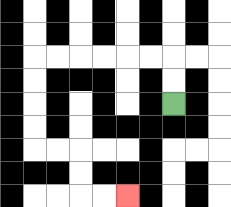{'start': '[7, 4]', 'end': '[5, 8]', 'path_directions': 'U,U,L,L,L,L,L,L,D,D,D,D,R,R,D,D,R,R', 'path_coordinates': '[[7, 4], [7, 3], [7, 2], [6, 2], [5, 2], [4, 2], [3, 2], [2, 2], [1, 2], [1, 3], [1, 4], [1, 5], [1, 6], [2, 6], [3, 6], [3, 7], [3, 8], [4, 8], [5, 8]]'}